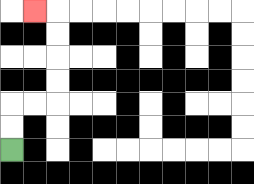{'start': '[0, 6]', 'end': '[1, 0]', 'path_directions': 'U,U,R,R,U,U,U,U,L', 'path_coordinates': '[[0, 6], [0, 5], [0, 4], [1, 4], [2, 4], [2, 3], [2, 2], [2, 1], [2, 0], [1, 0]]'}